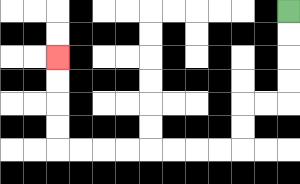{'start': '[12, 0]', 'end': '[2, 2]', 'path_directions': 'D,D,D,D,L,L,D,D,L,L,L,L,L,L,L,L,U,U,U,U', 'path_coordinates': '[[12, 0], [12, 1], [12, 2], [12, 3], [12, 4], [11, 4], [10, 4], [10, 5], [10, 6], [9, 6], [8, 6], [7, 6], [6, 6], [5, 6], [4, 6], [3, 6], [2, 6], [2, 5], [2, 4], [2, 3], [2, 2]]'}